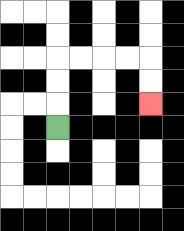{'start': '[2, 5]', 'end': '[6, 4]', 'path_directions': 'U,U,U,R,R,R,R,D,D', 'path_coordinates': '[[2, 5], [2, 4], [2, 3], [2, 2], [3, 2], [4, 2], [5, 2], [6, 2], [6, 3], [6, 4]]'}